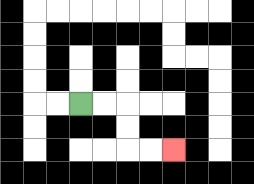{'start': '[3, 4]', 'end': '[7, 6]', 'path_directions': 'R,R,D,D,R,R', 'path_coordinates': '[[3, 4], [4, 4], [5, 4], [5, 5], [5, 6], [6, 6], [7, 6]]'}